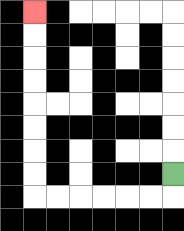{'start': '[7, 7]', 'end': '[1, 0]', 'path_directions': 'D,L,L,L,L,L,L,U,U,U,U,U,U,U,U', 'path_coordinates': '[[7, 7], [7, 8], [6, 8], [5, 8], [4, 8], [3, 8], [2, 8], [1, 8], [1, 7], [1, 6], [1, 5], [1, 4], [1, 3], [1, 2], [1, 1], [1, 0]]'}